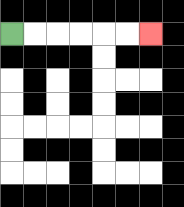{'start': '[0, 1]', 'end': '[6, 1]', 'path_directions': 'R,R,R,R,R,R', 'path_coordinates': '[[0, 1], [1, 1], [2, 1], [3, 1], [4, 1], [5, 1], [6, 1]]'}